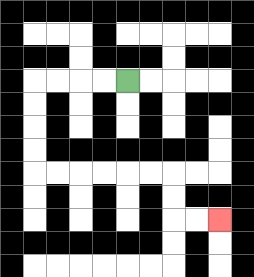{'start': '[5, 3]', 'end': '[9, 9]', 'path_directions': 'L,L,L,L,D,D,D,D,R,R,R,R,R,R,D,D,R,R', 'path_coordinates': '[[5, 3], [4, 3], [3, 3], [2, 3], [1, 3], [1, 4], [1, 5], [1, 6], [1, 7], [2, 7], [3, 7], [4, 7], [5, 7], [6, 7], [7, 7], [7, 8], [7, 9], [8, 9], [9, 9]]'}